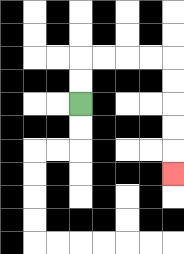{'start': '[3, 4]', 'end': '[7, 7]', 'path_directions': 'U,U,R,R,R,R,D,D,D,D,D', 'path_coordinates': '[[3, 4], [3, 3], [3, 2], [4, 2], [5, 2], [6, 2], [7, 2], [7, 3], [7, 4], [7, 5], [7, 6], [7, 7]]'}